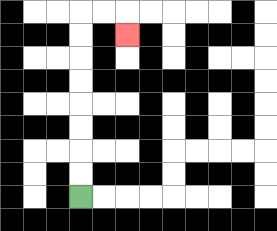{'start': '[3, 8]', 'end': '[5, 1]', 'path_directions': 'U,U,U,U,U,U,U,U,R,R,D', 'path_coordinates': '[[3, 8], [3, 7], [3, 6], [3, 5], [3, 4], [3, 3], [3, 2], [3, 1], [3, 0], [4, 0], [5, 0], [5, 1]]'}